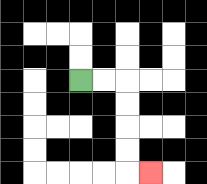{'start': '[3, 3]', 'end': '[6, 7]', 'path_directions': 'R,R,D,D,D,D,R', 'path_coordinates': '[[3, 3], [4, 3], [5, 3], [5, 4], [5, 5], [5, 6], [5, 7], [6, 7]]'}